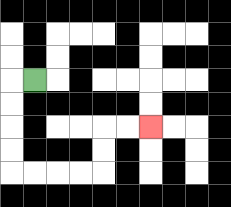{'start': '[1, 3]', 'end': '[6, 5]', 'path_directions': 'L,D,D,D,D,R,R,R,R,U,U,R,R', 'path_coordinates': '[[1, 3], [0, 3], [0, 4], [0, 5], [0, 6], [0, 7], [1, 7], [2, 7], [3, 7], [4, 7], [4, 6], [4, 5], [5, 5], [6, 5]]'}